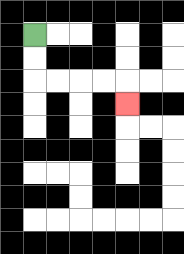{'start': '[1, 1]', 'end': '[5, 4]', 'path_directions': 'D,D,R,R,R,R,D', 'path_coordinates': '[[1, 1], [1, 2], [1, 3], [2, 3], [3, 3], [4, 3], [5, 3], [5, 4]]'}